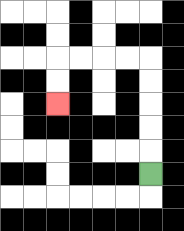{'start': '[6, 7]', 'end': '[2, 4]', 'path_directions': 'U,U,U,U,U,L,L,L,L,D,D', 'path_coordinates': '[[6, 7], [6, 6], [6, 5], [6, 4], [6, 3], [6, 2], [5, 2], [4, 2], [3, 2], [2, 2], [2, 3], [2, 4]]'}